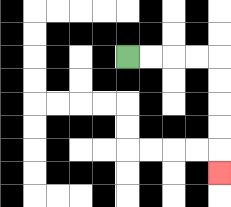{'start': '[5, 2]', 'end': '[9, 7]', 'path_directions': 'R,R,R,R,D,D,D,D,D', 'path_coordinates': '[[5, 2], [6, 2], [7, 2], [8, 2], [9, 2], [9, 3], [9, 4], [9, 5], [9, 6], [9, 7]]'}